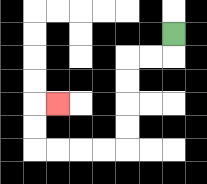{'start': '[7, 1]', 'end': '[2, 4]', 'path_directions': 'D,L,L,D,D,D,D,L,L,L,L,U,U,R', 'path_coordinates': '[[7, 1], [7, 2], [6, 2], [5, 2], [5, 3], [5, 4], [5, 5], [5, 6], [4, 6], [3, 6], [2, 6], [1, 6], [1, 5], [1, 4], [2, 4]]'}